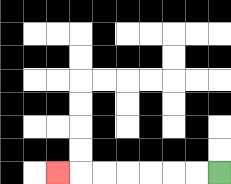{'start': '[9, 7]', 'end': '[2, 7]', 'path_directions': 'L,L,L,L,L,L,L', 'path_coordinates': '[[9, 7], [8, 7], [7, 7], [6, 7], [5, 7], [4, 7], [3, 7], [2, 7]]'}